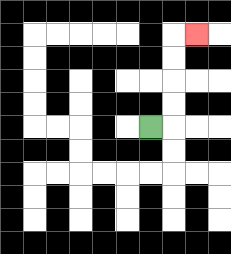{'start': '[6, 5]', 'end': '[8, 1]', 'path_directions': 'R,U,U,U,U,R', 'path_coordinates': '[[6, 5], [7, 5], [7, 4], [7, 3], [7, 2], [7, 1], [8, 1]]'}